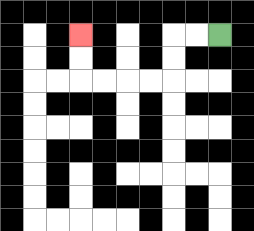{'start': '[9, 1]', 'end': '[3, 1]', 'path_directions': 'L,L,D,D,L,L,L,L,U,U', 'path_coordinates': '[[9, 1], [8, 1], [7, 1], [7, 2], [7, 3], [6, 3], [5, 3], [4, 3], [3, 3], [3, 2], [3, 1]]'}